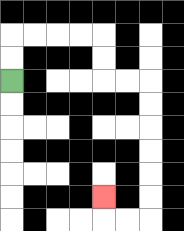{'start': '[0, 3]', 'end': '[4, 8]', 'path_directions': 'U,U,R,R,R,R,D,D,R,R,D,D,D,D,D,D,L,L,U', 'path_coordinates': '[[0, 3], [0, 2], [0, 1], [1, 1], [2, 1], [3, 1], [4, 1], [4, 2], [4, 3], [5, 3], [6, 3], [6, 4], [6, 5], [6, 6], [6, 7], [6, 8], [6, 9], [5, 9], [4, 9], [4, 8]]'}